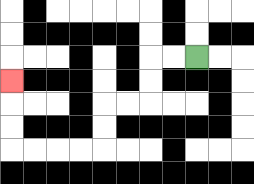{'start': '[8, 2]', 'end': '[0, 3]', 'path_directions': 'L,L,D,D,L,L,D,D,L,L,L,L,U,U,U', 'path_coordinates': '[[8, 2], [7, 2], [6, 2], [6, 3], [6, 4], [5, 4], [4, 4], [4, 5], [4, 6], [3, 6], [2, 6], [1, 6], [0, 6], [0, 5], [0, 4], [0, 3]]'}